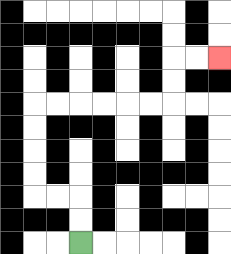{'start': '[3, 10]', 'end': '[9, 2]', 'path_directions': 'U,U,L,L,U,U,U,U,R,R,R,R,R,R,U,U,R,R', 'path_coordinates': '[[3, 10], [3, 9], [3, 8], [2, 8], [1, 8], [1, 7], [1, 6], [1, 5], [1, 4], [2, 4], [3, 4], [4, 4], [5, 4], [6, 4], [7, 4], [7, 3], [7, 2], [8, 2], [9, 2]]'}